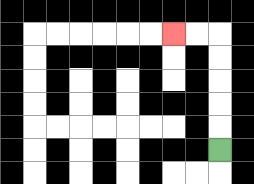{'start': '[9, 6]', 'end': '[7, 1]', 'path_directions': 'U,U,U,U,U,L,L', 'path_coordinates': '[[9, 6], [9, 5], [9, 4], [9, 3], [9, 2], [9, 1], [8, 1], [7, 1]]'}